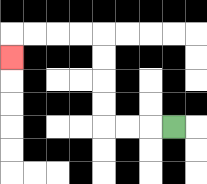{'start': '[7, 5]', 'end': '[0, 2]', 'path_directions': 'L,L,L,U,U,U,U,L,L,L,L,D', 'path_coordinates': '[[7, 5], [6, 5], [5, 5], [4, 5], [4, 4], [4, 3], [4, 2], [4, 1], [3, 1], [2, 1], [1, 1], [0, 1], [0, 2]]'}